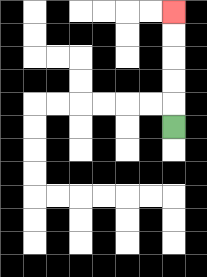{'start': '[7, 5]', 'end': '[7, 0]', 'path_directions': 'U,U,U,U,U', 'path_coordinates': '[[7, 5], [7, 4], [7, 3], [7, 2], [7, 1], [7, 0]]'}